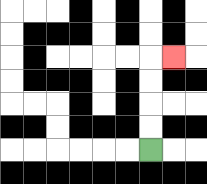{'start': '[6, 6]', 'end': '[7, 2]', 'path_directions': 'U,U,U,U,R', 'path_coordinates': '[[6, 6], [6, 5], [6, 4], [6, 3], [6, 2], [7, 2]]'}